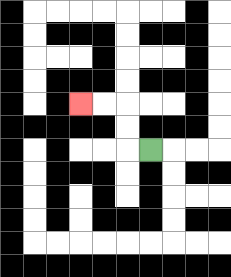{'start': '[6, 6]', 'end': '[3, 4]', 'path_directions': 'L,U,U,L,L', 'path_coordinates': '[[6, 6], [5, 6], [5, 5], [5, 4], [4, 4], [3, 4]]'}